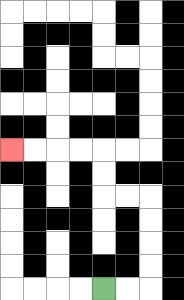{'start': '[4, 12]', 'end': '[0, 6]', 'path_directions': 'R,R,U,U,U,U,L,L,U,U,L,L,L,L', 'path_coordinates': '[[4, 12], [5, 12], [6, 12], [6, 11], [6, 10], [6, 9], [6, 8], [5, 8], [4, 8], [4, 7], [4, 6], [3, 6], [2, 6], [1, 6], [0, 6]]'}